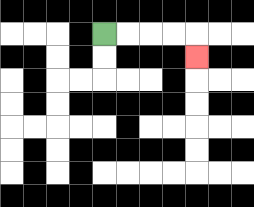{'start': '[4, 1]', 'end': '[8, 2]', 'path_directions': 'R,R,R,R,D', 'path_coordinates': '[[4, 1], [5, 1], [6, 1], [7, 1], [8, 1], [8, 2]]'}